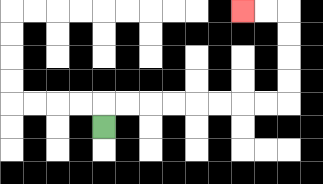{'start': '[4, 5]', 'end': '[10, 0]', 'path_directions': 'U,R,R,R,R,R,R,R,R,U,U,U,U,L,L', 'path_coordinates': '[[4, 5], [4, 4], [5, 4], [6, 4], [7, 4], [8, 4], [9, 4], [10, 4], [11, 4], [12, 4], [12, 3], [12, 2], [12, 1], [12, 0], [11, 0], [10, 0]]'}